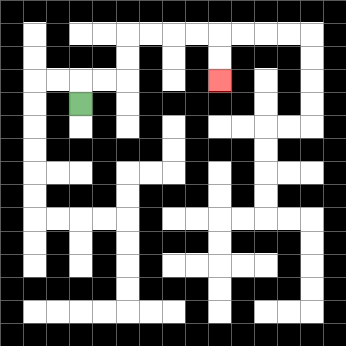{'start': '[3, 4]', 'end': '[9, 3]', 'path_directions': 'U,R,R,U,U,R,R,R,R,D,D', 'path_coordinates': '[[3, 4], [3, 3], [4, 3], [5, 3], [5, 2], [5, 1], [6, 1], [7, 1], [8, 1], [9, 1], [9, 2], [9, 3]]'}